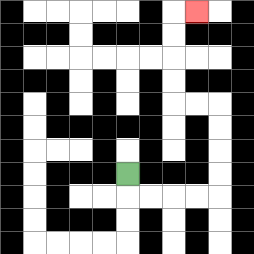{'start': '[5, 7]', 'end': '[8, 0]', 'path_directions': 'D,R,R,R,R,U,U,U,U,L,L,U,U,U,U,R', 'path_coordinates': '[[5, 7], [5, 8], [6, 8], [7, 8], [8, 8], [9, 8], [9, 7], [9, 6], [9, 5], [9, 4], [8, 4], [7, 4], [7, 3], [7, 2], [7, 1], [7, 0], [8, 0]]'}